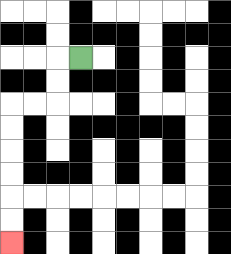{'start': '[3, 2]', 'end': '[0, 10]', 'path_directions': 'L,D,D,L,L,D,D,D,D,D,D', 'path_coordinates': '[[3, 2], [2, 2], [2, 3], [2, 4], [1, 4], [0, 4], [0, 5], [0, 6], [0, 7], [0, 8], [0, 9], [0, 10]]'}